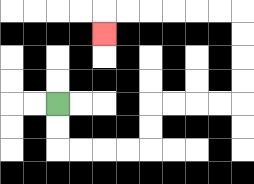{'start': '[2, 4]', 'end': '[4, 1]', 'path_directions': 'D,D,R,R,R,R,U,U,R,R,R,R,U,U,U,U,L,L,L,L,L,L,D', 'path_coordinates': '[[2, 4], [2, 5], [2, 6], [3, 6], [4, 6], [5, 6], [6, 6], [6, 5], [6, 4], [7, 4], [8, 4], [9, 4], [10, 4], [10, 3], [10, 2], [10, 1], [10, 0], [9, 0], [8, 0], [7, 0], [6, 0], [5, 0], [4, 0], [4, 1]]'}